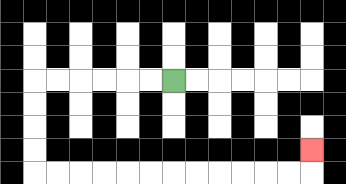{'start': '[7, 3]', 'end': '[13, 6]', 'path_directions': 'L,L,L,L,L,L,D,D,D,D,R,R,R,R,R,R,R,R,R,R,R,R,U', 'path_coordinates': '[[7, 3], [6, 3], [5, 3], [4, 3], [3, 3], [2, 3], [1, 3], [1, 4], [1, 5], [1, 6], [1, 7], [2, 7], [3, 7], [4, 7], [5, 7], [6, 7], [7, 7], [8, 7], [9, 7], [10, 7], [11, 7], [12, 7], [13, 7], [13, 6]]'}